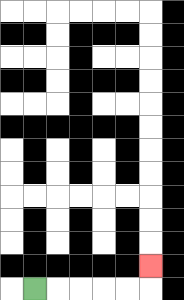{'start': '[1, 12]', 'end': '[6, 11]', 'path_directions': 'R,R,R,R,R,U', 'path_coordinates': '[[1, 12], [2, 12], [3, 12], [4, 12], [5, 12], [6, 12], [6, 11]]'}